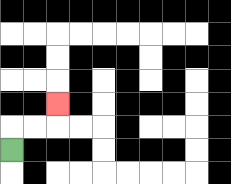{'start': '[0, 6]', 'end': '[2, 4]', 'path_directions': 'U,R,R,U', 'path_coordinates': '[[0, 6], [0, 5], [1, 5], [2, 5], [2, 4]]'}